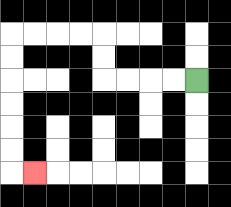{'start': '[8, 3]', 'end': '[1, 7]', 'path_directions': 'L,L,L,L,U,U,L,L,L,L,D,D,D,D,D,D,R', 'path_coordinates': '[[8, 3], [7, 3], [6, 3], [5, 3], [4, 3], [4, 2], [4, 1], [3, 1], [2, 1], [1, 1], [0, 1], [0, 2], [0, 3], [0, 4], [0, 5], [0, 6], [0, 7], [1, 7]]'}